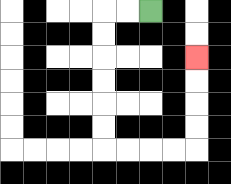{'start': '[6, 0]', 'end': '[8, 2]', 'path_directions': 'L,L,D,D,D,D,D,D,R,R,R,R,U,U,U,U', 'path_coordinates': '[[6, 0], [5, 0], [4, 0], [4, 1], [4, 2], [4, 3], [4, 4], [4, 5], [4, 6], [5, 6], [6, 6], [7, 6], [8, 6], [8, 5], [8, 4], [8, 3], [8, 2]]'}